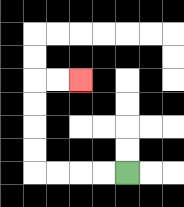{'start': '[5, 7]', 'end': '[3, 3]', 'path_directions': 'L,L,L,L,U,U,U,U,R,R', 'path_coordinates': '[[5, 7], [4, 7], [3, 7], [2, 7], [1, 7], [1, 6], [1, 5], [1, 4], [1, 3], [2, 3], [3, 3]]'}